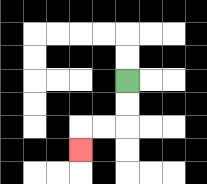{'start': '[5, 3]', 'end': '[3, 6]', 'path_directions': 'D,D,L,L,D', 'path_coordinates': '[[5, 3], [5, 4], [5, 5], [4, 5], [3, 5], [3, 6]]'}